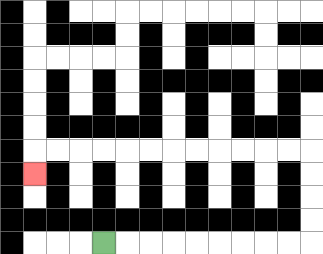{'start': '[4, 10]', 'end': '[1, 7]', 'path_directions': 'R,R,R,R,R,R,R,R,R,U,U,U,U,L,L,L,L,L,L,L,L,L,L,L,L,D', 'path_coordinates': '[[4, 10], [5, 10], [6, 10], [7, 10], [8, 10], [9, 10], [10, 10], [11, 10], [12, 10], [13, 10], [13, 9], [13, 8], [13, 7], [13, 6], [12, 6], [11, 6], [10, 6], [9, 6], [8, 6], [7, 6], [6, 6], [5, 6], [4, 6], [3, 6], [2, 6], [1, 6], [1, 7]]'}